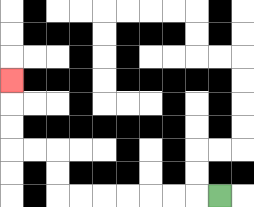{'start': '[9, 8]', 'end': '[0, 3]', 'path_directions': 'L,L,L,L,L,L,L,U,U,L,L,U,U,U', 'path_coordinates': '[[9, 8], [8, 8], [7, 8], [6, 8], [5, 8], [4, 8], [3, 8], [2, 8], [2, 7], [2, 6], [1, 6], [0, 6], [0, 5], [0, 4], [0, 3]]'}